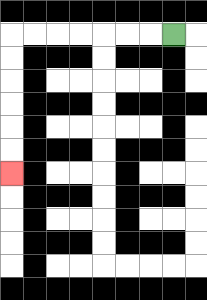{'start': '[7, 1]', 'end': '[0, 7]', 'path_directions': 'L,L,L,L,L,L,L,D,D,D,D,D,D', 'path_coordinates': '[[7, 1], [6, 1], [5, 1], [4, 1], [3, 1], [2, 1], [1, 1], [0, 1], [0, 2], [0, 3], [0, 4], [0, 5], [0, 6], [0, 7]]'}